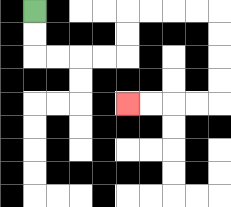{'start': '[1, 0]', 'end': '[5, 4]', 'path_directions': 'D,D,R,R,R,R,U,U,R,R,R,R,D,D,D,D,L,L,L,L', 'path_coordinates': '[[1, 0], [1, 1], [1, 2], [2, 2], [3, 2], [4, 2], [5, 2], [5, 1], [5, 0], [6, 0], [7, 0], [8, 0], [9, 0], [9, 1], [9, 2], [9, 3], [9, 4], [8, 4], [7, 4], [6, 4], [5, 4]]'}